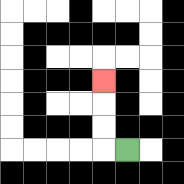{'start': '[5, 6]', 'end': '[4, 3]', 'path_directions': 'L,U,U,U', 'path_coordinates': '[[5, 6], [4, 6], [4, 5], [4, 4], [4, 3]]'}